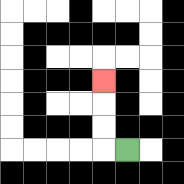{'start': '[5, 6]', 'end': '[4, 3]', 'path_directions': 'L,U,U,U', 'path_coordinates': '[[5, 6], [4, 6], [4, 5], [4, 4], [4, 3]]'}